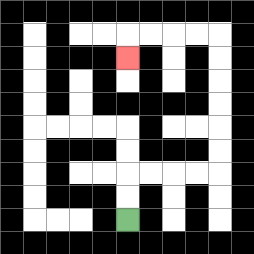{'start': '[5, 9]', 'end': '[5, 2]', 'path_directions': 'U,U,R,R,R,R,U,U,U,U,U,U,L,L,L,L,D', 'path_coordinates': '[[5, 9], [5, 8], [5, 7], [6, 7], [7, 7], [8, 7], [9, 7], [9, 6], [9, 5], [9, 4], [9, 3], [9, 2], [9, 1], [8, 1], [7, 1], [6, 1], [5, 1], [5, 2]]'}